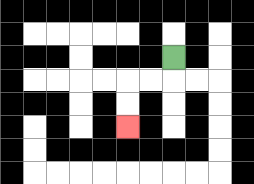{'start': '[7, 2]', 'end': '[5, 5]', 'path_directions': 'D,L,L,D,D', 'path_coordinates': '[[7, 2], [7, 3], [6, 3], [5, 3], [5, 4], [5, 5]]'}